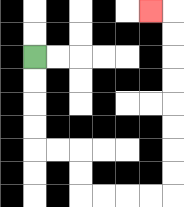{'start': '[1, 2]', 'end': '[6, 0]', 'path_directions': 'D,D,D,D,R,R,D,D,R,R,R,R,U,U,U,U,U,U,U,U,L', 'path_coordinates': '[[1, 2], [1, 3], [1, 4], [1, 5], [1, 6], [2, 6], [3, 6], [3, 7], [3, 8], [4, 8], [5, 8], [6, 8], [7, 8], [7, 7], [7, 6], [7, 5], [7, 4], [7, 3], [7, 2], [7, 1], [7, 0], [6, 0]]'}